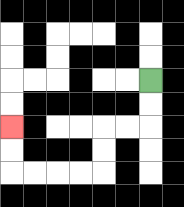{'start': '[6, 3]', 'end': '[0, 5]', 'path_directions': 'D,D,L,L,D,D,L,L,L,L,U,U', 'path_coordinates': '[[6, 3], [6, 4], [6, 5], [5, 5], [4, 5], [4, 6], [4, 7], [3, 7], [2, 7], [1, 7], [0, 7], [0, 6], [0, 5]]'}